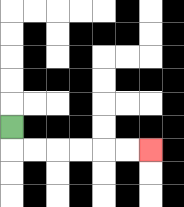{'start': '[0, 5]', 'end': '[6, 6]', 'path_directions': 'D,R,R,R,R,R,R', 'path_coordinates': '[[0, 5], [0, 6], [1, 6], [2, 6], [3, 6], [4, 6], [5, 6], [6, 6]]'}